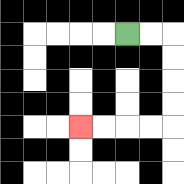{'start': '[5, 1]', 'end': '[3, 5]', 'path_directions': 'R,R,D,D,D,D,L,L,L,L', 'path_coordinates': '[[5, 1], [6, 1], [7, 1], [7, 2], [7, 3], [7, 4], [7, 5], [6, 5], [5, 5], [4, 5], [3, 5]]'}